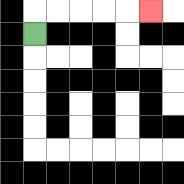{'start': '[1, 1]', 'end': '[6, 0]', 'path_directions': 'U,R,R,R,R,R', 'path_coordinates': '[[1, 1], [1, 0], [2, 0], [3, 0], [4, 0], [5, 0], [6, 0]]'}